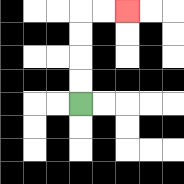{'start': '[3, 4]', 'end': '[5, 0]', 'path_directions': 'U,U,U,U,R,R', 'path_coordinates': '[[3, 4], [3, 3], [3, 2], [3, 1], [3, 0], [4, 0], [5, 0]]'}